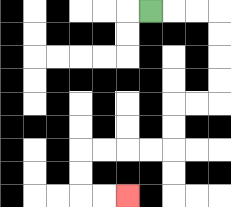{'start': '[6, 0]', 'end': '[5, 8]', 'path_directions': 'R,R,R,D,D,D,D,L,L,D,D,L,L,L,L,D,D,R,R', 'path_coordinates': '[[6, 0], [7, 0], [8, 0], [9, 0], [9, 1], [9, 2], [9, 3], [9, 4], [8, 4], [7, 4], [7, 5], [7, 6], [6, 6], [5, 6], [4, 6], [3, 6], [3, 7], [3, 8], [4, 8], [5, 8]]'}